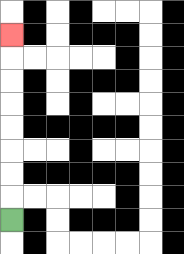{'start': '[0, 9]', 'end': '[0, 1]', 'path_directions': 'U,U,U,U,U,U,U,U', 'path_coordinates': '[[0, 9], [0, 8], [0, 7], [0, 6], [0, 5], [0, 4], [0, 3], [0, 2], [0, 1]]'}